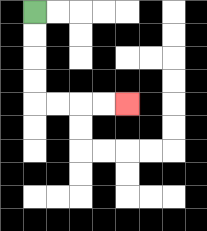{'start': '[1, 0]', 'end': '[5, 4]', 'path_directions': 'D,D,D,D,R,R,R,R', 'path_coordinates': '[[1, 0], [1, 1], [1, 2], [1, 3], [1, 4], [2, 4], [3, 4], [4, 4], [5, 4]]'}